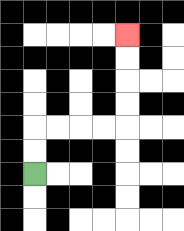{'start': '[1, 7]', 'end': '[5, 1]', 'path_directions': 'U,U,R,R,R,R,U,U,U,U', 'path_coordinates': '[[1, 7], [1, 6], [1, 5], [2, 5], [3, 5], [4, 5], [5, 5], [5, 4], [5, 3], [5, 2], [5, 1]]'}